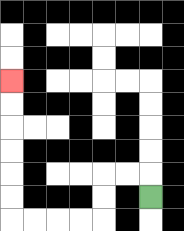{'start': '[6, 8]', 'end': '[0, 3]', 'path_directions': 'U,L,L,D,D,L,L,L,L,U,U,U,U,U,U', 'path_coordinates': '[[6, 8], [6, 7], [5, 7], [4, 7], [4, 8], [4, 9], [3, 9], [2, 9], [1, 9], [0, 9], [0, 8], [0, 7], [0, 6], [0, 5], [0, 4], [0, 3]]'}